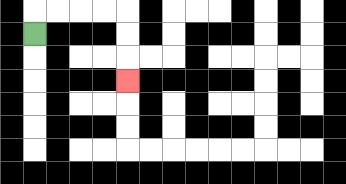{'start': '[1, 1]', 'end': '[5, 3]', 'path_directions': 'U,R,R,R,R,D,D,D', 'path_coordinates': '[[1, 1], [1, 0], [2, 0], [3, 0], [4, 0], [5, 0], [5, 1], [5, 2], [5, 3]]'}